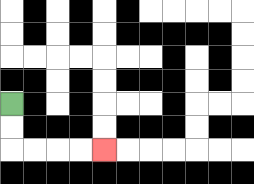{'start': '[0, 4]', 'end': '[4, 6]', 'path_directions': 'D,D,R,R,R,R', 'path_coordinates': '[[0, 4], [0, 5], [0, 6], [1, 6], [2, 6], [3, 6], [4, 6]]'}